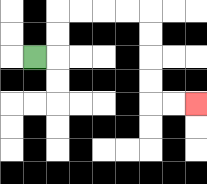{'start': '[1, 2]', 'end': '[8, 4]', 'path_directions': 'R,U,U,R,R,R,R,D,D,D,D,R,R', 'path_coordinates': '[[1, 2], [2, 2], [2, 1], [2, 0], [3, 0], [4, 0], [5, 0], [6, 0], [6, 1], [6, 2], [6, 3], [6, 4], [7, 4], [8, 4]]'}